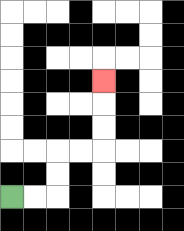{'start': '[0, 8]', 'end': '[4, 3]', 'path_directions': 'R,R,U,U,R,R,U,U,U', 'path_coordinates': '[[0, 8], [1, 8], [2, 8], [2, 7], [2, 6], [3, 6], [4, 6], [4, 5], [4, 4], [4, 3]]'}